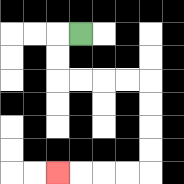{'start': '[3, 1]', 'end': '[2, 7]', 'path_directions': 'L,D,D,R,R,R,R,D,D,D,D,L,L,L,L', 'path_coordinates': '[[3, 1], [2, 1], [2, 2], [2, 3], [3, 3], [4, 3], [5, 3], [6, 3], [6, 4], [6, 5], [6, 6], [6, 7], [5, 7], [4, 7], [3, 7], [2, 7]]'}